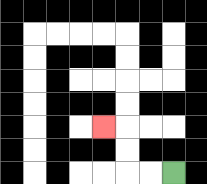{'start': '[7, 7]', 'end': '[4, 5]', 'path_directions': 'L,L,U,U,L', 'path_coordinates': '[[7, 7], [6, 7], [5, 7], [5, 6], [5, 5], [4, 5]]'}